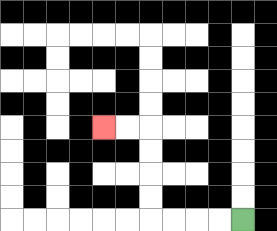{'start': '[10, 9]', 'end': '[4, 5]', 'path_directions': 'L,L,L,L,U,U,U,U,L,L', 'path_coordinates': '[[10, 9], [9, 9], [8, 9], [7, 9], [6, 9], [6, 8], [6, 7], [6, 6], [6, 5], [5, 5], [4, 5]]'}